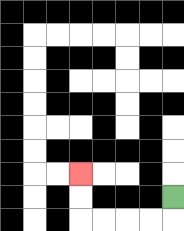{'start': '[7, 8]', 'end': '[3, 7]', 'path_directions': 'D,L,L,L,L,U,U', 'path_coordinates': '[[7, 8], [7, 9], [6, 9], [5, 9], [4, 9], [3, 9], [3, 8], [3, 7]]'}